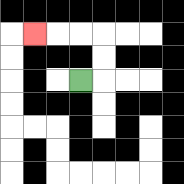{'start': '[3, 3]', 'end': '[1, 1]', 'path_directions': 'R,U,U,L,L,L', 'path_coordinates': '[[3, 3], [4, 3], [4, 2], [4, 1], [3, 1], [2, 1], [1, 1]]'}